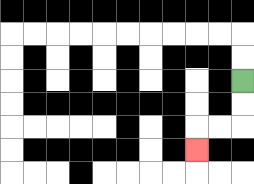{'start': '[10, 3]', 'end': '[8, 6]', 'path_directions': 'D,D,L,L,D', 'path_coordinates': '[[10, 3], [10, 4], [10, 5], [9, 5], [8, 5], [8, 6]]'}